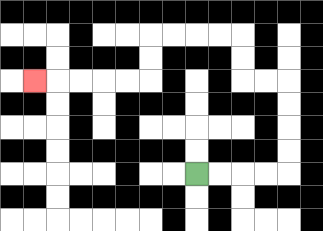{'start': '[8, 7]', 'end': '[1, 3]', 'path_directions': 'R,R,R,R,U,U,U,U,L,L,U,U,L,L,L,L,D,D,L,L,L,L,L', 'path_coordinates': '[[8, 7], [9, 7], [10, 7], [11, 7], [12, 7], [12, 6], [12, 5], [12, 4], [12, 3], [11, 3], [10, 3], [10, 2], [10, 1], [9, 1], [8, 1], [7, 1], [6, 1], [6, 2], [6, 3], [5, 3], [4, 3], [3, 3], [2, 3], [1, 3]]'}